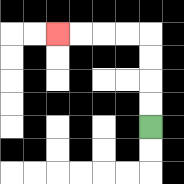{'start': '[6, 5]', 'end': '[2, 1]', 'path_directions': 'U,U,U,U,L,L,L,L', 'path_coordinates': '[[6, 5], [6, 4], [6, 3], [6, 2], [6, 1], [5, 1], [4, 1], [3, 1], [2, 1]]'}